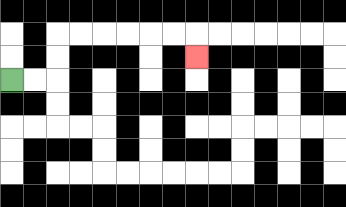{'start': '[0, 3]', 'end': '[8, 2]', 'path_directions': 'R,R,U,U,R,R,R,R,R,R,D', 'path_coordinates': '[[0, 3], [1, 3], [2, 3], [2, 2], [2, 1], [3, 1], [4, 1], [5, 1], [6, 1], [7, 1], [8, 1], [8, 2]]'}